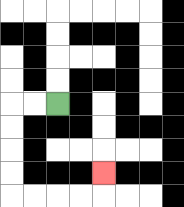{'start': '[2, 4]', 'end': '[4, 7]', 'path_directions': 'L,L,D,D,D,D,R,R,R,R,U', 'path_coordinates': '[[2, 4], [1, 4], [0, 4], [0, 5], [0, 6], [0, 7], [0, 8], [1, 8], [2, 8], [3, 8], [4, 8], [4, 7]]'}